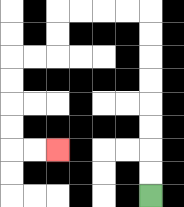{'start': '[6, 8]', 'end': '[2, 6]', 'path_directions': 'U,U,U,U,U,U,U,U,L,L,L,L,D,D,L,L,D,D,D,D,R,R', 'path_coordinates': '[[6, 8], [6, 7], [6, 6], [6, 5], [6, 4], [6, 3], [6, 2], [6, 1], [6, 0], [5, 0], [4, 0], [3, 0], [2, 0], [2, 1], [2, 2], [1, 2], [0, 2], [0, 3], [0, 4], [0, 5], [0, 6], [1, 6], [2, 6]]'}